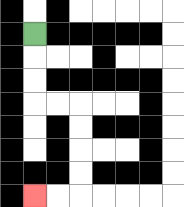{'start': '[1, 1]', 'end': '[1, 8]', 'path_directions': 'D,D,D,R,R,D,D,D,D,L,L', 'path_coordinates': '[[1, 1], [1, 2], [1, 3], [1, 4], [2, 4], [3, 4], [3, 5], [3, 6], [3, 7], [3, 8], [2, 8], [1, 8]]'}